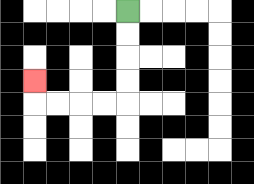{'start': '[5, 0]', 'end': '[1, 3]', 'path_directions': 'D,D,D,D,L,L,L,L,U', 'path_coordinates': '[[5, 0], [5, 1], [5, 2], [5, 3], [5, 4], [4, 4], [3, 4], [2, 4], [1, 4], [1, 3]]'}